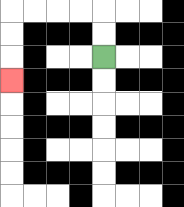{'start': '[4, 2]', 'end': '[0, 3]', 'path_directions': 'U,U,L,L,L,L,D,D,D', 'path_coordinates': '[[4, 2], [4, 1], [4, 0], [3, 0], [2, 0], [1, 0], [0, 0], [0, 1], [0, 2], [0, 3]]'}